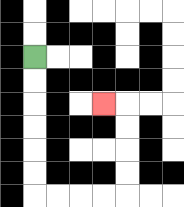{'start': '[1, 2]', 'end': '[4, 4]', 'path_directions': 'D,D,D,D,D,D,R,R,R,R,U,U,U,U,L', 'path_coordinates': '[[1, 2], [1, 3], [1, 4], [1, 5], [1, 6], [1, 7], [1, 8], [2, 8], [3, 8], [4, 8], [5, 8], [5, 7], [5, 6], [5, 5], [5, 4], [4, 4]]'}